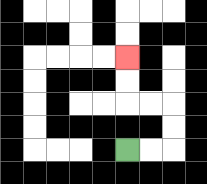{'start': '[5, 6]', 'end': '[5, 2]', 'path_directions': 'R,R,U,U,L,L,U,U', 'path_coordinates': '[[5, 6], [6, 6], [7, 6], [7, 5], [7, 4], [6, 4], [5, 4], [5, 3], [5, 2]]'}